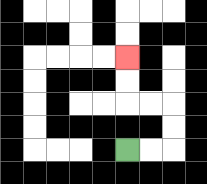{'start': '[5, 6]', 'end': '[5, 2]', 'path_directions': 'R,R,U,U,L,L,U,U', 'path_coordinates': '[[5, 6], [6, 6], [7, 6], [7, 5], [7, 4], [6, 4], [5, 4], [5, 3], [5, 2]]'}